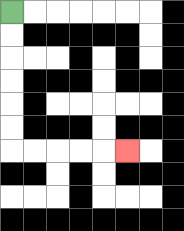{'start': '[0, 0]', 'end': '[5, 6]', 'path_directions': 'D,D,D,D,D,D,R,R,R,R,R', 'path_coordinates': '[[0, 0], [0, 1], [0, 2], [0, 3], [0, 4], [0, 5], [0, 6], [1, 6], [2, 6], [3, 6], [4, 6], [5, 6]]'}